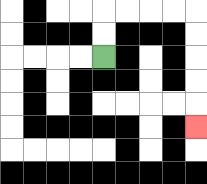{'start': '[4, 2]', 'end': '[8, 5]', 'path_directions': 'U,U,R,R,R,R,D,D,D,D,D', 'path_coordinates': '[[4, 2], [4, 1], [4, 0], [5, 0], [6, 0], [7, 0], [8, 0], [8, 1], [8, 2], [8, 3], [8, 4], [8, 5]]'}